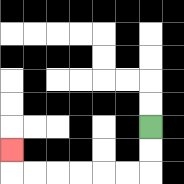{'start': '[6, 5]', 'end': '[0, 6]', 'path_directions': 'D,D,L,L,L,L,L,L,U', 'path_coordinates': '[[6, 5], [6, 6], [6, 7], [5, 7], [4, 7], [3, 7], [2, 7], [1, 7], [0, 7], [0, 6]]'}